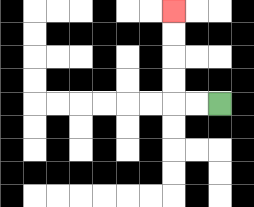{'start': '[9, 4]', 'end': '[7, 0]', 'path_directions': 'L,L,U,U,U,U', 'path_coordinates': '[[9, 4], [8, 4], [7, 4], [7, 3], [7, 2], [7, 1], [7, 0]]'}